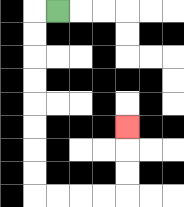{'start': '[2, 0]', 'end': '[5, 5]', 'path_directions': 'L,D,D,D,D,D,D,D,D,R,R,R,R,U,U,U', 'path_coordinates': '[[2, 0], [1, 0], [1, 1], [1, 2], [1, 3], [1, 4], [1, 5], [1, 6], [1, 7], [1, 8], [2, 8], [3, 8], [4, 8], [5, 8], [5, 7], [5, 6], [5, 5]]'}